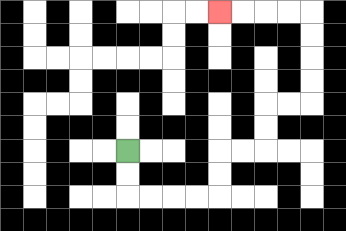{'start': '[5, 6]', 'end': '[9, 0]', 'path_directions': 'D,D,R,R,R,R,U,U,R,R,U,U,R,R,U,U,U,U,L,L,L,L', 'path_coordinates': '[[5, 6], [5, 7], [5, 8], [6, 8], [7, 8], [8, 8], [9, 8], [9, 7], [9, 6], [10, 6], [11, 6], [11, 5], [11, 4], [12, 4], [13, 4], [13, 3], [13, 2], [13, 1], [13, 0], [12, 0], [11, 0], [10, 0], [9, 0]]'}